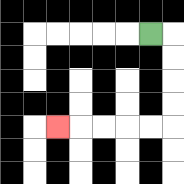{'start': '[6, 1]', 'end': '[2, 5]', 'path_directions': 'R,D,D,D,D,L,L,L,L,L', 'path_coordinates': '[[6, 1], [7, 1], [7, 2], [7, 3], [7, 4], [7, 5], [6, 5], [5, 5], [4, 5], [3, 5], [2, 5]]'}